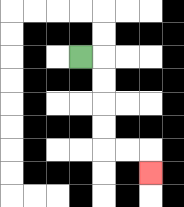{'start': '[3, 2]', 'end': '[6, 7]', 'path_directions': 'R,D,D,D,D,R,R,D', 'path_coordinates': '[[3, 2], [4, 2], [4, 3], [4, 4], [4, 5], [4, 6], [5, 6], [6, 6], [6, 7]]'}